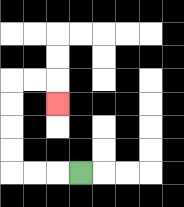{'start': '[3, 7]', 'end': '[2, 4]', 'path_directions': 'L,L,L,U,U,U,U,R,R,D', 'path_coordinates': '[[3, 7], [2, 7], [1, 7], [0, 7], [0, 6], [0, 5], [0, 4], [0, 3], [1, 3], [2, 3], [2, 4]]'}